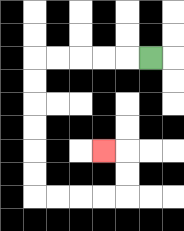{'start': '[6, 2]', 'end': '[4, 6]', 'path_directions': 'L,L,L,L,L,D,D,D,D,D,D,R,R,R,R,U,U,L', 'path_coordinates': '[[6, 2], [5, 2], [4, 2], [3, 2], [2, 2], [1, 2], [1, 3], [1, 4], [1, 5], [1, 6], [1, 7], [1, 8], [2, 8], [3, 8], [4, 8], [5, 8], [5, 7], [5, 6], [4, 6]]'}